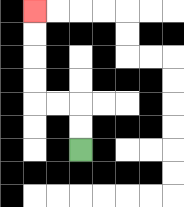{'start': '[3, 6]', 'end': '[1, 0]', 'path_directions': 'U,U,L,L,U,U,U,U', 'path_coordinates': '[[3, 6], [3, 5], [3, 4], [2, 4], [1, 4], [1, 3], [1, 2], [1, 1], [1, 0]]'}